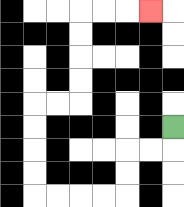{'start': '[7, 5]', 'end': '[6, 0]', 'path_directions': 'D,L,L,D,D,L,L,L,L,U,U,U,U,R,R,U,U,U,U,R,R,R', 'path_coordinates': '[[7, 5], [7, 6], [6, 6], [5, 6], [5, 7], [5, 8], [4, 8], [3, 8], [2, 8], [1, 8], [1, 7], [1, 6], [1, 5], [1, 4], [2, 4], [3, 4], [3, 3], [3, 2], [3, 1], [3, 0], [4, 0], [5, 0], [6, 0]]'}